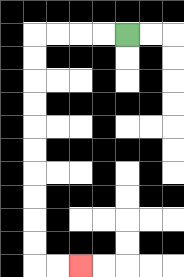{'start': '[5, 1]', 'end': '[3, 11]', 'path_directions': 'L,L,L,L,D,D,D,D,D,D,D,D,D,D,R,R', 'path_coordinates': '[[5, 1], [4, 1], [3, 1], [2, 1], [1, 1], [1, 2], [1, 3], [1, 4], [1, 5], [1, 6], [1, 7], [1, 8], [1, 9], [1, 10], [1, 11], [2, 11], [3, 11]]'}